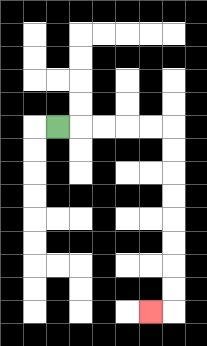{'start': '[2, 5]', 'end': '[6, 13]', 'path_directions': 'R,R,R,R,R,D,D,D,D,D,D,D,D,L', 'path_coordinates': '[[2, 5], [3, 5], [4, 5], [5, 5], [6, 5], [7, 5], [7, 6], [7, 7], [7, 8], [7, 9], [7, 10], [7, 11], [7, 12], [7, 13], [6, 13]]'}